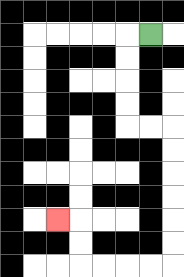{'start': '[6, 1]', 'end': '[2, 9]', 'path_directions': 'L,D,D,D,D,R,R,D,D,D,D,D,D,L,L,L,L,U,U,L', 'path_coordinates': '[[6, 1], [5, 1], [5, 2], [5, 3], [5, 4], [5, 5], [6, 5], [7, 5], [7, 6], [7, 7], [7, 8], [7, 9], [7, 10], [7, 11], [6, 11], [5, 11], [4, 11], [3, 11], [3, 10], [3, 9], [2, 9]]'}